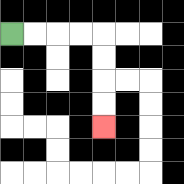{'start': '[0, 1]', 'end': '[4, 5]', 'path_directions': 'R,R,R,R,D,D,D,D', 'path_coordinates': '[[0, 1], [1, 1], [2, 1], [3, 1], [4, 1], [4, 2], [4, 3], [4, 4], [4, 5]]'}